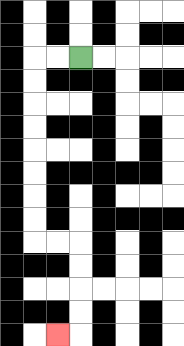{'start': '[3, 2]', 'end': '[2, 14]', 'path_directions': 'L,L,D,D,D,D,D,D,D,D,R,R,D,D,D,D,L', 'path_coordinates': '[[3, 2], [2, 2], [1, 2], [1, 3], [1, 4], [1, 5], [1, 6], [1, 7], [1, 8], [1, 9], [1, 10], [2, 10], [3, 10], [3, 11], [3, 12], [3, 13], [3, 14], [2, 14]]'}